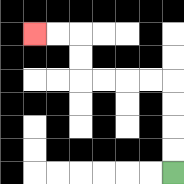{'start': '[7, 7]', 'end': '[1, 1]', 'path_directions': 'U,U,U,U,L,L,L,L,U,U,L,L', 'path_coordinates': '[[7, 7], [7, 6], [7, 5], [7, 4], [7, 3], [6, 3], [5, 3], [4, 3], [3, 3], [3, 2], [3, 1], [2, 1], [1, 1]]'}